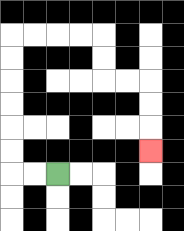{'start': '[2, 7]', 'end': '[6, 6]', 'path_directions': 'L,L,U,U,U,U,U,U,R,R,R,R,D,D,R,R,D,D,D', 'path_coordinates': '[[2, 7], [1, 7], [0, 7], [0, 6], [0, 5], [0, 4], [0, 3], [0, 2], [0, 1], [1, 1], [2, 1], [3, 1], [4, 1], [4, 2], [4, 3], [5, 3], [6, 3], [6, 4], [6, 5], [6, 6]]'}